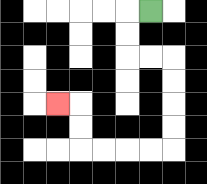{'start': '[6, 0]', 'end': '[2, 4]', 'path_directions': 'L,D,D,R,R,D,D,D,D,L,L,L,L,U,U,L', 'path_coordinates': '[[6, 0], [5, 0], [5, 1], [5, 2], [6, 2], [7, 2], [7, 3], [7, 4], [7, 5], [7, 6], [6, 6], [5, 6], [4, 6], [3, 6], [3, 5], [3, 4], [2, 4]]'}